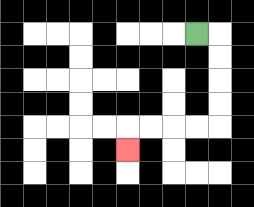{'start': '[8, 1]', 'end': '[5, 6]', 'path_directions': 'R,D,D,D,D,L,L,L,L,D', 'path_coordinates': '[[8, 1], [9, 1], [9, 2], [9, 3], [9, 4], [9, 5], [8, 5], [7, 5], [6, 5], [5, 5], [5, 6]]'}